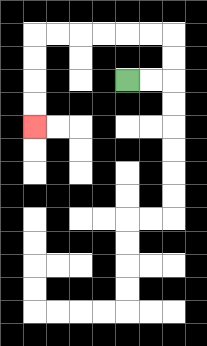{'start': '[5, 3]', 'end': '[1, 5]', 'path_directions': 'R,R,U,U,L,L,L,L,L,L,D,D,D,D', 'path_coordinates': '[[5, 3], [6, 3], [7, 3], [7, 2], [7, 1], [6, 1], [5, 1], [4, 1], [3, 1], [2, 1], [1, 1], [1, 2], [1, 3], [1, 4], [1, 5]]'}